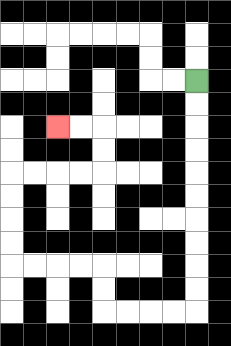{'start': '[8, 3]', 'end': '[2, 5]', 'path_directions': 'D,D,D,D,D,D,D,D,D,D,L,L,L,L,U,U,L,L,L,L,U,U,U,U,R,R,R,R,U,U,L,L', 'path_coordinates': '[[8, 3], [8, 4], [8, 5], [8, 6], [8, 7], [8, 8], [8, 9], [8, 10], [8, 11], [8, 12], [8, 13], [7, 13], [6, 13], [5, 13], [4, 13], [4, 12], [4, 11], [3, 11], [2, 11], [1, 11], [0, 11], [0, 10], [0, 9], [0, 8], [0, 7], [1, 7], [2, 7], [3, 7], [4, 7], [4, 6], [4, 5], [3, 5], [2, 5]]'}